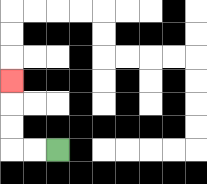{'start': '[2, 6]', 'end': '[0, 3]', 'path_directions': 'L,L,U,U,U', 'path_coordinates': '[[2, 6], [1, 6], [0, 6], [0, 5], [0, 4], [0, 3]]'}